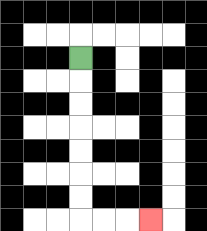{'start': '[3, 2]', 'end': '[6, 9]', 'path_directions': 'D,D,D,D,D,D,D,R,R,R', 'path_coordinates': '[[3, 2], [3, 3], [3, 4], [3, 5], [3, 6], [3, 7], [3, 8], [3, 9], [4, 9], [5, 9], [6, 9]]'}